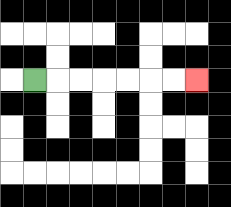{'start': '[1, 3]', 'end': '[8, 3]', 'path_directions': 'R,R,R,R,R,R,R', 'path_coordinates': '[[1, 3], [2, 3], [3, 3], [4, 3], [5, 3], [6, 3], [7, 3], [8, 3]]'}